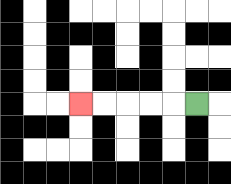{'start': '[8, 4]', 'end': '[3, 4]', 'path_directions': 'L,L,L,L,L', 'path_coordinates': '[[8, 4], [7, 4], [6, 4], [5, 4], [4, 4], [3, 4]]'}